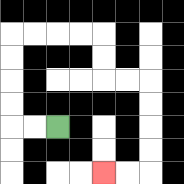{'start': '[2, 5]', 'end': '[4, 7]', 'path_directions': 'L,L,U,U,U,U,R,R,R,R,D,D,R,R,D,D,D,D,L,L', 'path_coordinates': '[[2, 5], [1, 5], [0, 5], [0, 4], [0, 3], [0, 2], [0, 1], [1, 1], [2, 1], [3, 1], [4, 1], [4, 2], [4, 3], [5, 3], [6, 3], [6, 4], [6, 5], [6, 6], [6, 7], [5, 7], [4, 7]]'}